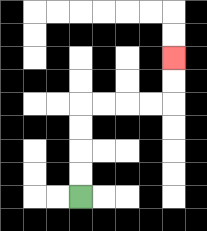{'start': '[3, 8]', 'end': '[7, 2]', 'path_directions': 'U,U,U,U,R,R,R,R,U,U', 'path_coordinates': '[[3, 8], [3, 7], [3, 6], [3, 5], [3, 4], [4, 4], [5, 4], [6, 4], [7, 4], [7, 3], [7, 2]]'}